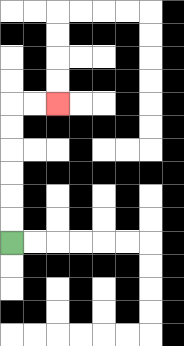{'start': '[0, 10]', 'end': '[2, 4]', 'path_directions': 'U,U,U,U,U,U,R,R', 'path_coordinates': '[[0, 10], [0, 9], [0, 8], [0, 7], [0, 6], [0, 5], [0, 4], [1, 4], [2, 4]]'}